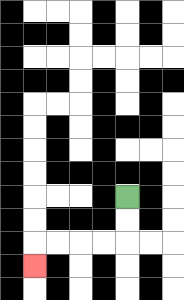{'start': '[5, 8]', 'end': '[1, 11]', 'path_directions': 'D,D,L,L,L,L,D', 'path_coordinates': '[[5, 8], [5, 9], [5, 10], [4, 10], [3, 10], [2, 10], [1, 10], [1, 11]]'}